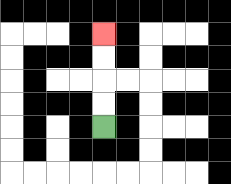{'start': '[4, 5]', 'end': '[4, 1]', 'path_directions': 'U,U,U,U', 'path_coordinates': '[[4, 5], [4, 4], [4, 3], [4, 2], [4, 1]]'}